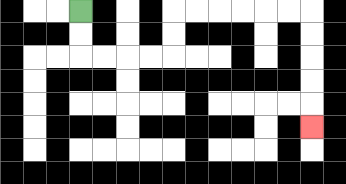{'start': '[3, 0]', 'end': '[13, 5]', 'path_directions': 'D,D,R,R,R,R,U,U,R,R,R,R,R,R,D,D,D,D,D', 'path_coordinates': '[[3, 0], [3, 1], [3, 2], [4, 2], [5, 2], [6, 2], [7, 2], [7, 1], [7, 0], [8, 0], [9, 0], [10, 0], [11, 0], [12, 0], [13, 0], [13, 1], [13, 2], [13, 3], [13, 4], [13, 5]]'}